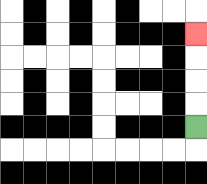{'start': '[8, 5]', 'end': '[8, 1]', 'path_directions': 'U,U,U,U', 'path_coordinates': '[[8, 5], [8, 4], [8, 3], [8, 2], [8, 1]]'}